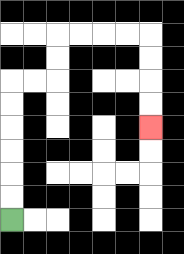{'start': '[0, 9]', 'end': '[6, 5]', 'path_directions': 'U,U,U,U,U,U,R,R,U,U,R,R,R,R,D,D,D,D', 'path_coordinates': '[[0, 9], [0, 8], [0, 7], [0, 6], [0, 5], [0, 4], [0, 3], [1, 3], [2, 3], [2, 2], [2, 1], [3, 1], [4, 1], [5, 1], [6, 1], [6, 2], [6, 3], [6, 4], [6, 5]]'}